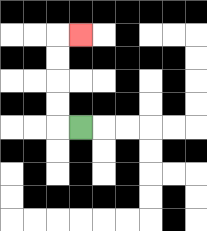{'start': '[3, 5]', 'end': '[3, 1]', 'path_directions': 'L,U,U,U,U,R', 'path_coordinates': '[[3, 5], [2, 5], [2, 4], [2, 3], [2, 2], [2, 1], [3, 1]]'}